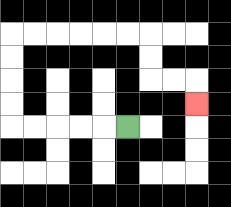{'start': '[5, 5]', 'end': '[8, 4]', 'path_directions': 'L,L,L,L,L,U,U,U,U,R,R,R,R,R,R,D,D,R,R,D', 'path_coordinates': '[[5, 5], [4, 5], [3, 5], [2, 5], [1, 5], [0, 5], [0, 4], [0, 3], [0, 2], [0, 1], [1, 1], [2, 1], [3, 1], [4, 1], [5, 1], [6, 1], [6, 2], [6, 3], [7, 3], [8, 3], [8, 4]]'}